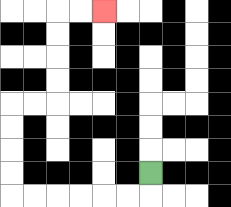{'start': '[6, 7]', 'end': '[4, 0]', 'path_directions': 'D,L,L,L,L,L,L,U,U,U,U,R,R,U,U,U,U,R,R', 'path_coordinates': '[[6, 7], [6, 8], [5, 8], [4, 8], [3, 8], [2, 8], [1, 8], [0, 8], [0, 7], [0, 6], [0, 5], [0, 4], [1, 4], [2, 4], [2, 3], [2, 2], [2, 1], [2, 0], [3, 0], [4, 0]]'}